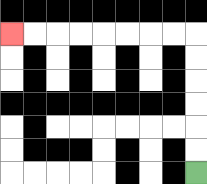{'start': '[8, 7]', 'end': '[0, 1]', 'path_directions': 'U,U,U,U,U,U,L,L,L,L,L,L,L,L', 'path_coordinates': '[[8, 7], [8, 6], [8, 5], [8, 4], [8, 3], [8, 2], [8, 1], [7, 1], [6, 1], [5, 1], [4, 1], [3, 1], [2, 1], [1, 1], [0, 1]]'}